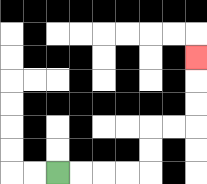{'start': '[2, 7]', 'end': '[8, 2]', 'path_directions': 'R,R,R,R,U,U,R,R,U,U,U', 'path_coordinates': '[[2, 7], [3, 7], [4, 7], [5, 7], [6, 7], [6, 6], [6, 5], [7, 5], [8, 5], [8, 4], [8, 3], [8, 2]]'}